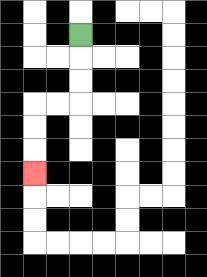{'start': '[3, 1]', 'end': '[1, 7]', 'path_directions': 'D,D,D,L,L,D,D,D', 'path_coordinates': '[[3, 1], [3, 2], [3, 3], [3, 4], [2, 4], [1, 4], [1, 5], [1, 6], [1, 7]]'}